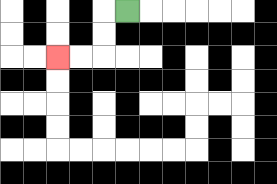{'start': '[5, 0]', 'end': '[2, 2]', 'path_directions': 'L,D,D,L,L', 'path_coordinates': '[[5, 0], [4, 0], [4, 1], [4, 2], [3, 2], [2, 2]]'}